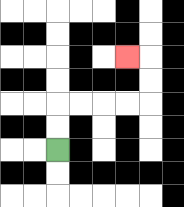{'start': '[2, 6]', 'end': '[5, 2]', 'path_directions': 'U,U,R,R,R,R,U,U,L', 'path_coordinates': '[[2, 6], [2, 5], [2, 4], [3, 4], [4, 4], [5, 4], [6, 4], [6, 3], [6, 2], [5, 2]]'}